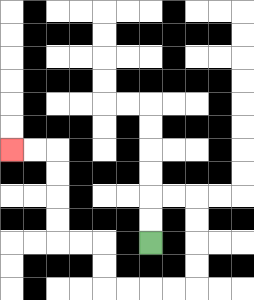{'start': '[6, 10]', 'end': '[0, 6]', 'path_directions': 'U,U,R,R,D,D,D,D,L,L,L,L,U,U,L,L,U,U,U,U,L,L', 'path_coordinates': '[[6, 10], [6, 9], [6, 8], [7, 8], [8, 8], [8, 9], [8, 10], [8, 11], [8, 12], [7, 12], [6, 12], [5, 12], [4, 12], [4, 11], [4, 10], [3, 10], [2, 10], [2, 9], [2, 8], [2, 7], [2, 6], [1, 6], [0, 6]]'}